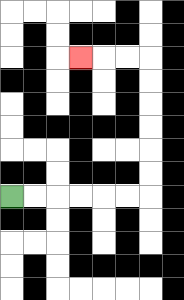{'start': '[0, 8]', 'end': '[3, 2]', 'path_directions': 'R,R,R,R,R,R,U,U,U,U,U,U,L,L,L', 'path_coordinates': '[[0, 8], [1, 8], [2, 8], [3, 8], [4, 8], [5, 8], [6, 8], [6, 7], [6, 6], [6, 5], [6, 4], [6, 3], [6, 2], [5, 2], [4, 2], [3, 2]]'}